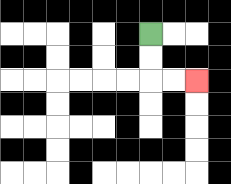{'start': '[6, 1]', 'end': '[8, 3]', 'path_directions': 'D,D,R,R', 'path_coordinates': '[[6, 1], [6, 2], [6, 3], [7, 3], [8, 3]]'}